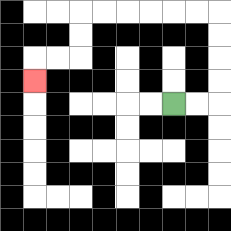{'start': '[7, 4]', 'end': '[1, 3]', 'path_directions': 'R,R,U,U,U,U,L,L,L,L,L,L,D,D,L,L,D', 'path_coordinates': '[[7, 4], [8, 4], [9, 4], [9, 3], [9, 2], [9, 1], [9, 0], [8, 0], [7, 0], [6, 0], [5, 0], [4, 0], [3, 0], [3, 1], [3, 2], [2, 2], [1, 2], [1, 3]]'}